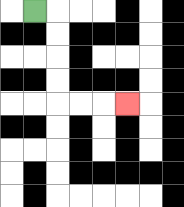{'start': '[1, 0]', 'end': '[5, 4]', 'path_directions': 'R,D,D,D,D,R,R,R', 'path_coordinates': '[[1, 0], [2, 0], [2, 1], [2, 2], [2, 3], [2, 4], [3, 4], [4, 4], [5, 4]]'}